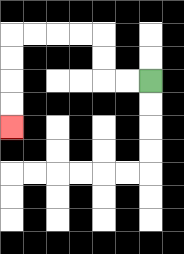{'start': '[6, 3]', 'end': '[0, 5]', 'path_directions': 'L,L,U,U,L,L,L,L,D,D,D,D', 'path_coordinates': '[[6, 3], [5, 3], [4, 3], [4, 2], [4, 1], [3, 1], [2, 1], [1, 1], [0, 1], [0, 2], [0, 3], [0, 4], [0, 5]]'}